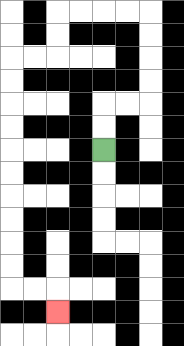{'start': '[4, 6]', 'end': '[2, 13]', 'path_directions': 'U,U,R,R,U,U,U,U,L,L,L,L,D,D,L,L,D,D,D,D,D,D,D,D,D,D,R,R,D', 'path_coordinates': '[[4, 6], [4, 5], [4, 4], [5, 4], [6, 4], [6, 3], [6, 2], [6, 1], [6, 0], [5, 0], [4, 0], [3, 0], [2, 0], [2, 1], [2, 2], [1, 2], [0, 2], [0, 3], [0, 4], [0, 5], [0, 6], [0, 7], [0, 8], [0, 9], [0, 10], [0, 11], [0, 12], [1, 12], [2, 12], [2, 13]]'}